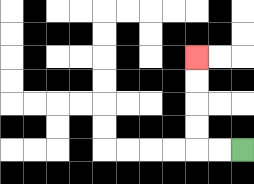{'start': '[10, 6]', 'end': '[8, 2]', 'path_directions': 'L,L,U,U,U,U', 'path_coordinates': '[[10, 6], [9, 6], [8, 6], [8, 5], [8, 4], [8, 3], [8, 2]]'}